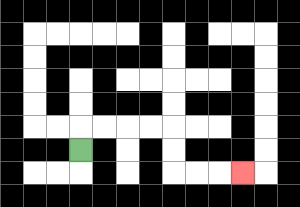{'start': '[3, 6]', 'end': '[10, 7]', 'path_directions': 'U,R,R,R,R,D,D,R,R,R', 'path_coordinates': '[[3, 6], [3, 5], [4, 5], [5, 5], [6, 5], [7, 5], [7, 6], [7, 7], [8, 7], [9, 7], [10, 7]]'}